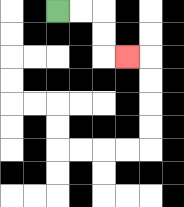{'start': '[2, 0]', 'end': '[5, 2]', 'path_directions': 'R,R,D,D,R', 'path_coordinates': '[[2, 0], [3, 0], [4, 0], [4, 1], [4, 2], [5, 2]]'}